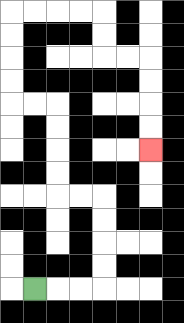{'start': '[1, 12]', 'end': '[6, 6]', 'path_directions': 'R,R,R,U,U,U,U,L,L,U,U,U,U,L,L,U,U,U,U,R,R,R,R,D,D,R,R,D,D,D,D', 'path_coordinates': '[[1, 12], [2, 12], [3, 12], [4, 12], [4, 11], [4, 10], [4, 9], [4, 8], [3, 8], [2, 8], [2, 7], [2, 6], [2, 5], [2, 4], [1, 4], [0, 4], [0, 3], [0, 2], [0, 1], [0, 0], [1, 0], [2, 0], [3, 0], [4, 0], [4, 1], [4, 2], [5, 2], [6, 2], [6, 3], [6, 4], [6, 5], [6, 6]]'}